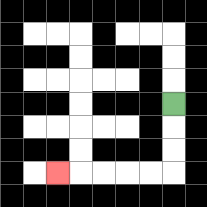{'start': '[7, 4]', 'end': '[2, 7]', 'path_directions': 'D,D,D,L,L,L,L,L', 'path_coordinates': '[[7, 4], [7, 5], [7, 6], [7, 7], [6, 7], [5, 7], [4, 7], [3, 7], [2, 7]]'}